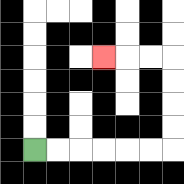{'start': '[1, 6]', 'end': '[4, 2]', 'path_directions': 'R,R,R,R,R,R,U,U,U,U,L,L,L', 'path_coordinates': '[[1, 6], [2, 6], [3, 6], [4, 6], [5, 6], [6, 6], [7, 6], [7, 5], [7, 4], [7, 3], [7, 2], [6, 2], [5, 2], [4, 2]]'}